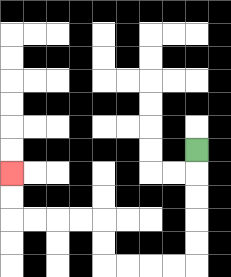{'start': '[8, 6]', 'end': '[0, 7]', 'path_directions': 'D,D,D,D,D,L,L,L,L,U,U,L,L,L,L,U,U', 'path_coordinates': '[[8, 6], [8, 7], [8, 8], [8, 9], [8, 10], [8, 11], [7, 11], [6, 11], [5, 11], [4, 11], [4, 10], [4, 9], [3, 9], [2, 9], [1, 9], [0, 9], [0, 8], [0, 7]]'}